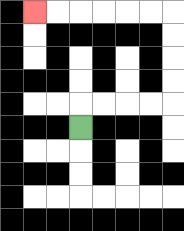{'start': '[3, 5]', 'end': '[1, 0]', 'path_directions': 'U,R,R,R,R,U,U,U,U,L,L,L,L,L,L', 'path_coordinates': '[[3, 5], [3, 4], [4, 4], [5, 4], [6, 4], [7, 4], [7, 3], [7, 2], [7, 1], [7, 0], [6, 0], [5, 0], [4, 0], [3, 0], [2, 0], [1, 0]]'}